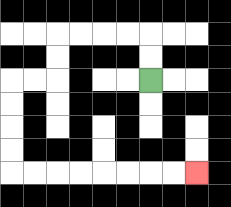{'start': '[6, 3]', 'end': '[8, 7]', 'path_directions': 'U,U,L,L,L,L,D,D,L,L,D,D,D,D,R,R,R,R,R,R,R,R', 'path_coordinates': '[[6, 3], [6, 2], [6, 1], [5, 1], [4, 1], [3, 1], [2, 1], [2, 2], [2, 3], [1, 3], [0, 3], [0, 4], [0, 5], [0, 6], [0, 7], [1, 7], [2, 7], [3, 7], [4, 7], [5, 7], [6, 7], [7, 7], [8, 7]]'}